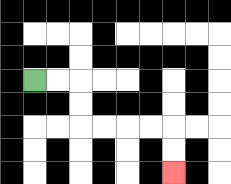{'start': '[1, 3]', 'end': '[7, 7]', 'path_directions': 'R,R,D,D,R,R,R,R,D,D', 'path_coordinates': '[[1, 3], [2, 3], [3, 3], [3, 4], [3, 5], [4, 5], [5, 5], [6, 5], [7, 5], [7, 6], [7, 7]]'}